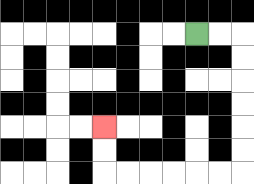{'start': '[8, 1]', 'end': '[4, 5]', 'path_directions': 'R,R,D,D,D,D,D,D,L,L,L,L,L,L,U,U', 'path_coordinates': '[[8, 1], [9, 1], [10, 1], [10, 2], [10, 3], [10, 4], [10, 5], [10, 6], [10, 7], [9, 7], [8, 7], [7, 7], [6, 7], [5, 7], [4, 7], [4, 6], [4, 5]]'}